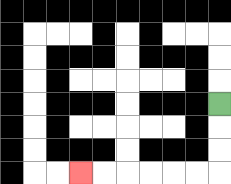{'start': '[9, 4]', 'end': '[3, 7]', 'path_directions': 'D,D,D,L,L,L,L,L,L', 'path_coordinates': '[[9, 4], [9, 5], [9, 6], [9, 7], [8, 7], [7, 7], [6, 7], [5, 7], [4, 7], [3, 7]]'}